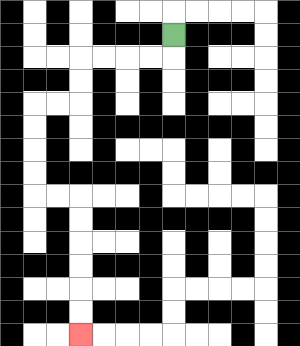{'start': '[7, 1]', 'end': '[3, 14]', 'path_directions': 'D,L,L,L,L,D,D,L,L,D,D,D,D,R,R,D,D,D,D,D,D', 'path_coordinates': '[[7, 1], [7, 2], [6, 2], [5, 2], [4, 2], [3, 2], [3, 3], [3, 4], [2, 4], [1, 4], [1, 5], [1, 6], [1, 7], [1, 8], [2, 8], [3, 8], [3, 9], [3, 10], [3, 11], [3, 12], [3, 13], [3, 14]]'}